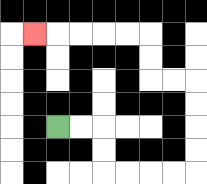{'start': '[2, 5]', 'end': '[1, 1]', 'path_directions': 'R,R,D,D,R,R,R,R,U,U,U,U,L,L,U,U,L,L,L,L,L', 'path_coordinates': '[[2, 5], [3, 5], [4, 5], [4, 6], [4, 7], [5, 7], [6, 7], [7, 7], [8, 7], [8, 6], [8, 5], [8, 4], [8, 3], [7, 3], [6, 3], [6, 2], [6, 1], [5, 1], [4, 1], [3, 1], [2, 1], [1, 1]]'}